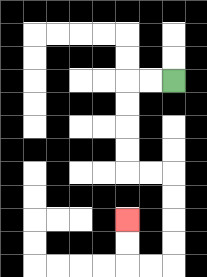{'start': '[7, 3]', 'end': '[5, 9]', 'path_directions': 'L,L,D,D,D,D,R,R,D,D,D,D,L,L,U,U', 'path_coordinates': '[[7, 3], [6, 3], [5, 3], [5, 4], [5, 5], [5, 6], [5, 7], [6, 7], [7, 7], [7, 8], [7, 9], [7, 10], [7, 11], [6, 11], [5, 11], [5, 10], [5, 9]]'}